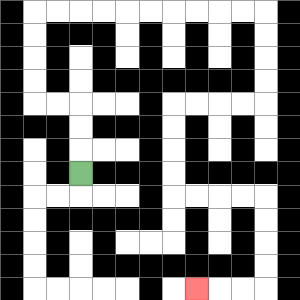{'start': '[3, 7]', 'end': '[8, 12]', 'path_directions': 'U,U,U,L,L,U,U,U,U,R,R,R,R,R,R,R,R,R,R,D,D,D,D,L,L,L,L,D,D,D,D,R,R,R,R,D,D,D,D,L,L,L', 'path_coordinates': '[[3, 7], [3, 6], [3, 5], [3, 4], [2, 4], [1, 4], [1, 3], [1, 2], [1, 1], [1, 0], [2, 0], [3, 0], [4, 0], [5, 0], [6, 0], [7, 0], [8, 0], [9, 0], [10, 0], [11, 0], [11, 1], [11, 2], [11, 3], [11, 4], [10, 4], [9, 4], [8, 4], [7, 4], [7, 5], [7, 6], [7, 7], [7, 8], [8, 8], [9, 8], [10, 8], [11, 8], [11, 9], [11, 10], [11, 11], [11, 12], [10, 12], [9, 12], [8, 12]]'}